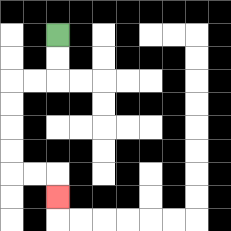{'start': '[2, 1]', 'end': '[2, 8]', 'path_directions': 'D,D,L,L,D,D,D,D,R,R,D', 'path_coordinates': '[[2, 1], [2, 2], [2, 3], [1, 3], [0, 3], [0, 4], [0, 5], [0, 6], [0, 7], [1, 7], [2, 7], [2, 8]]'}